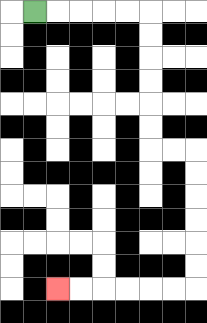{'start': '[1, 0]', 'end': '[2, 12]', 'path_directions': 'R,R,R,R,R,D,D,D,D,D,D,R,R,D,D,D,D,D,D,L,L,L,L,L,L', 'path_coordinates': '[[1, 0], [2, 0], [3, 0], [4, 0], [5, 0], [6, 0], [6, 1], [6, 2], [6, 3], [6, 4], [6, 5], [6, 6], [7, 6], [8, 6], [8, 7], [8, 8], [8, 9], [8, 10], [8, 11], [8, 12], [7, 12], [6, 12], [5, 12], [4, 12], [3, 12], [2, 12]]'}